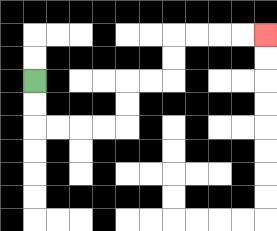{'start': '[1, 3]', 'end': '[11, 1]', 'path_directions': 'D,D,R,R,R,R,U,U,R,R,U,U,R,R,R,R', 'path_coordinates': '[[1, 3], [1, 4], [1, 5], [2, 5], [3, 5], [4, 5], [5, 5], [5, 4], [5, 3], [6, 3], [7, 3], [7, 2], [7, 1], [8, 1], [9, 1], [10, 1], [11, 1]]'}